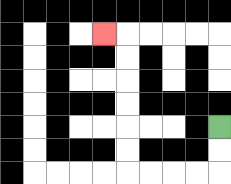{'start': '[9, 5]', 'end': '[4, 1]', 'path_directions': 'D,D,L,L,L,L,U,U,U,U,U,U,L', 'path_coordinates': '[[9, 5], [9, 6], [9, 7], [8, 7], [7, 7], [6, 7], [5, 7], [5, 6], [5, 5], [5, 4], [5, 3], [5, 2], [5, 1], [4, 1]]'}